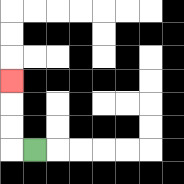{'start': '[1, 6]', 'end': '[0, 3]', 'path_directions': 'L,U,U,U', 'path_coordinates': '[[1, 6], [0, 6], [0, 5], [0, 4], [0, 3]]'}